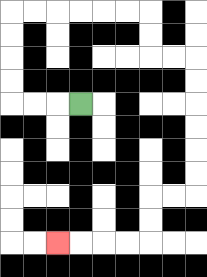{'start': '[3, 4]', 'end': '[2, 10]', 'path_directions': 'L,L,L,U,U,U,U,R,R,R,R,R,R,D,D,R,R,D,D,D,D,D,D,L,L,D,D,L,L,L,L', 'path_coordinates': '[[3, 4], [2, 4], [1, 4], [0, 4], [0, 3], [0, 2], [0, 1], [0, 0], [1, 0], [2, 0], [3, 0], [4, 0], [5, 0], [6, 0], [6, 1], [6, 2], [7, 2], [8, 2], [8, 3], [8, 4], [8, 5], [8, 6], [8, 7], [8, 8], [7, 8], [6, 8], [6, 9], [6, 10], [5, 10], [4, 10], [3, 10], [2, 10]]'}